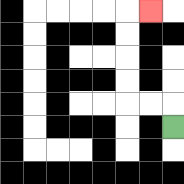{'start': '[7, 5]', 'end': '[6, 0]', 'path_directions': 'U,L,L,U,U,U,U,R', 'path_coordinates': '[[7, 5], [7, 4], [6, 4], [5, 4], [5, 3], [5, 2], [5, 1], [5, 0], [6, 0]]'}